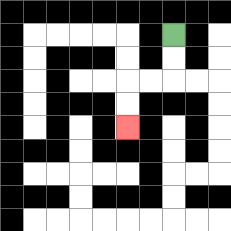{'start': '[7, 1]', 'end': '[5, 5]', 'path_directions': 'D,D,L,L,D,D', 'path_coordinates': '[[7, 1], [7, 2], [7, 3], [6, 3], [5, 3], [5, 4], [5, 5]]'}